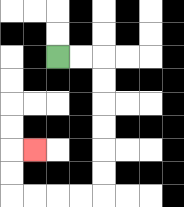{'start': '[2, 2]', 'end': '[1, 6]', 'path_directions': 'R,R,D,D,D,D,D,D,L,L,L,L,U,U,R', 'path_coordinates': '[[2, 2], [3, 2], [4, 2], [4, 3], [4, 4], [4, 5], [4, 6], [4, 7], [4, 8], [3, 8], [2, 8], [1, 8], [0, 8], [0, 7], [0, 6], [1, 6]]'}